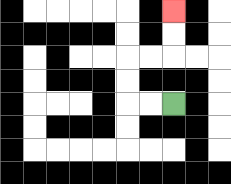{'start': '[7, 4]', 'end': '[7, 0]', 'path_directions': 'L,L,U,U,R,R,U,U', 'path_coordinates': '[[7, 4], [6, 4], [5, 4], [5, 3], [5, 2], [6, 2], [7, 2], [7, 1], [7, 0]]'}